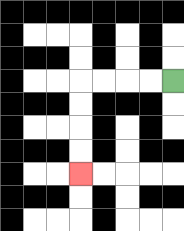{'start': '[7, 3]', 'end': '[3, 7]', 'path_directions': 'L,L,L,L,D,D,D,D', 'path_coordinates': '[[7, 3], [6, 3], [5, 3], [4, 3], [3, 3], [3, 4], [3, 5], [3, 6], [3, 7]]'}